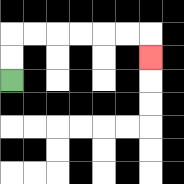{'start': '[0, 3]', 'end': '[6, 2]', 'path_directions': 'U,U,R,R,R,R,R,R,D', 'path_coordinates': '[[0, 3], [0, 2], [0, 1], [1, 1], [2, 1], [3, 1], [4, 1], [5, 1], [6, 1], [6, 2]]'}